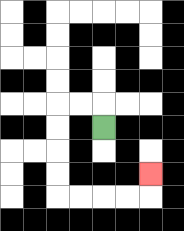{'start': '[4, 5]', 'end': '[6, 7]', 'path_directions': 'U,L,L,D,D,D,D,R,R,R,R,U', 'path_coordinates': '[[4, 5], [4, 4], [3, 4], [2, 4], [2, 5], [2, 6], [2, 7], [2, 8], [3, 8], [4, 8], [5, 8], [6, 8], [6, 7]]'}